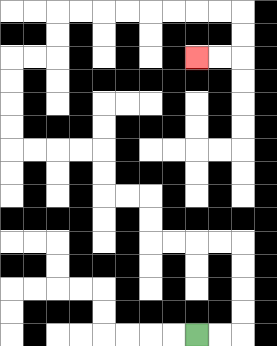{'start': '[8, 14]', 'end': '[8, 2]', 'path_directions': 'R,R,U,U,U,U,L,L,L,L,U,U,L,L,U,U,L,L,L,L,U,U,U,U,R,R,U,U,R,R,R,R,R,R,R,R,D,D,L,L', 'path_coordinates': '[[8, 14], [9, 14], [10, 14], [10, 13], [10, 12], [10, 11], [10, 10], [9, 10], [8, 10], [7, 10], [6, 10], [6, 9], [6, 8], [5, 8], [4, 8], [4, 7], [4, 6], [3, 6], [2, 6], [1, 6], [0, 6], [0, 5], [0, 4], [0, 3], [0, 2], [1, 2], [2, 2], [2, 1], [2, 0], [3, 0], [4, 0], [5, 0], [6, 0], [7, 0], [8, 0], [9, 0], [10, 0], [10, 1], [10, 2], [9, 2], [8, 2]]'}